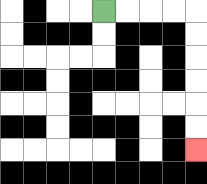{'start': '[4, 0]', 'end': '[8, 6]', 'path_directions': 'R,R,R,R,D,D,D,D,D,D', 'path_coordinates': '[[4, 0], [5, 0], [6, 0], [7, 0], [8, 0], [8, 1], [8, 2], [8, 3], [8, 4], [8, 5], [8, 6]]'}